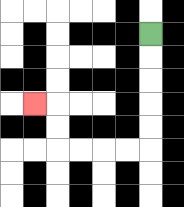{'start': '[6, 1]', 'end': '[1, 4]', 'path_directions': 'D,D,D,D,D,L,L,L,L,U,U,L', 'path_coordinates': '[[6, 1], [6, 2], [6, 3], [6, 4], [6, 5], [6, 6], [5, 6], [4, 6], [3, 6], [2, 6], [2, 5], [2, 4], [1, 4]]'}